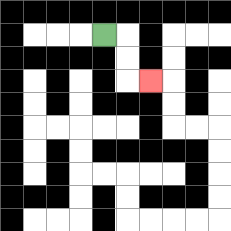{'start': '[4, 1]', 'end': '[6, 3]', 'path_directions': 'R,D,D,R', 'path_coordinates': '[[4, 1], [5, 1], [5, 2], [5, 3], [6, 3]]'}